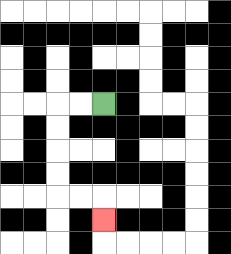{'start': '[4, 4]', 'end': '[4, 9]', 'path_directions': 'L,L,D,D,D,D,R,R,D', 'path_coordinates': '[[4, 4], [3, 4], [2, 4], [2, 5], [2, 6], [2, 7], [2, 8], [3, 8], [4, 8], [4, 9]]'}